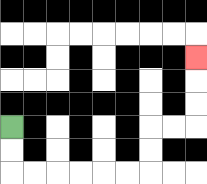{'start': '[0, 5]', 'end': '[8, 2]', 'path_directions': 'D,D,R,R,R,R,R,R,U,U,R,R,U,U,U', 'path_coordinates': '[[0, 5], [0, 6], [0, 7], [1, 7], [2, 7], [3, 7], [4, 7], [5, 7], [6, 7], [6, 6], [6, 5], [7, 5], [8, 5], [8, 4], [8, 3], [8, 2]]'}